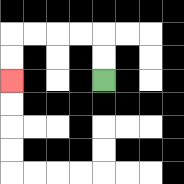{'start': '[4, 3]', 'end': '[0, 3]', 'path_directions': 'U,U,L,L,L,L,D,D', 'path_coordinates': '[[4, 3], [4, 2], [4, 1], [3, 1], [2, 1], [1, 1], [0, 1], [0, 2], [0, 3]]'}